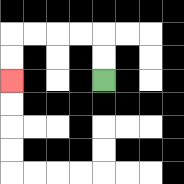{'start': '[4, 3]', 'end': '[0, 3]', 'path_directions': 'U,U,L,L,L,L,D,D', 'path_coordinates': '[[4, 3], [4, 2], [4, 1], [3, 1], [2, 1], [1, 1], [0, 1], [0, 2], [0, 3]]'}